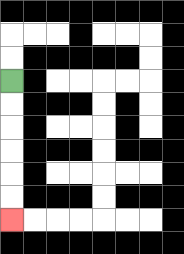{'start': '[0, 3]', 'end': '[0, 9]', 'path_directions': 'D,D,D,D,D,D', 'path_coordinates': '[[0, 3], [0, 4], [0, 5], [0, 6], [0, 7], [0, 8], [0, 9]]'}